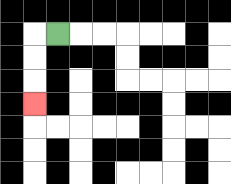{'start': '[2, 1]', 'end': '[1, 4]', 'path_directions': 'L,D,D,D', 'path_coordinates': '[[2, 1], [1, 1], [1, 2], [1, 3], [1, 4]]'}